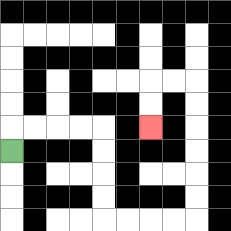{'start': '[0, 6]', 'end': '[6, 5]', 'path_directions': 'U,R,R,R,R,D,D,D,D,R,R,R,R,U,U,U,U,U,U,L,L,D,D', 'path_coordinates': '[[0, 6], [0, 5], [1, 5], [2, 5], [3, 5], [4, 5], [4, 6], [4, 7], [4, 8], [4, 9], [5, 9], [6, 9], [7, 9], [8, 9], [8, 8], [8, 7], [8, 6], [8, 5], [8, 4], [8, 3], [7, 3], [6, 3], [6, 4], [6, 5]]'}